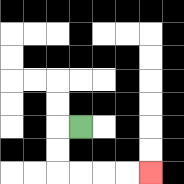{'start': '[3, 5]', 'end': '[6, 7]', 'path_directions': 'L,D,D,R,R,R,R', 'path_coordinates': '[[3, 5], [2, 5], [2, 6], [2, 7], [3, 7], [4, 7], [5, 7], [6, 7]]'}